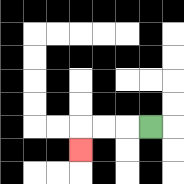{'start': '[6, 5]', 'end': '[3, 6]', 'path_directions': 'L,L,L,D', 'path_coordinates': '[[6, 5], [5, 5], [4, 5], [3, 5], [3, 6]]'}